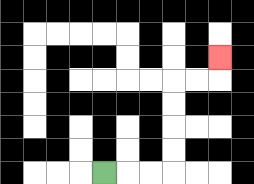{'start': '[4, 7]', 'end': '[9, 2]', 'path_directions': 'R,R,R,U,U,U,U,R,R,U', 'path_coordinates': '[[4, 7], [5, 7], [6, 7], [7, 7], [7, 6], [7, 5], [7, 4], [7, 3], [8, 3], [9, 3], [9, 2]]'}